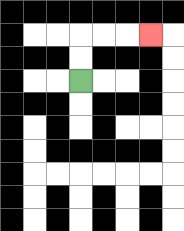{'start': '[3, 3]', 'end': '[6, 1]', 'path_directions': 'U,U,R,R,R', 'path_coordinates': '[[3, 3], [3, 2], [3, 1], [4, 1], [5, 1], [6, 1]]'}